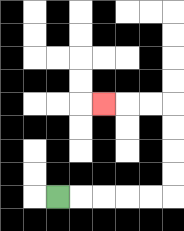{'start': '[2, 8]', 'end': '[4, 4]', 'path_directions': 'R,R,R,R,R,U,U,U,U,L,L,L', 'path_coordinates': '[[2, 8], [3, 8], [4, 8], [5, 8], [6, 8], [7, 8], [7, 7], [7, 6], [7, 5], [7, 4], [6, 4], [5, 4], [4, 4]]'}